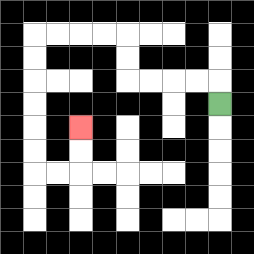{'start': '[9, 4]', 'end': '[3, 5]', 'path_directions': 'U,L,L,L,L,U,U,L,L,L,L,D,D,D,D,D,D,R,R,U,U', 'path_coordinates': '[[9, 4], [9, 3], [8, 3], [7, 3], [6, 3], [5, 3], [5, 2], [5, 1], [4, 1], [3, 1], [2, 1], [1, 1], [1, 2], [1, 3], [1, 4], [1, 5], [1, 6], [1, 7], [2, 7], [3, 7], [3, 6], [3, 5]]'}